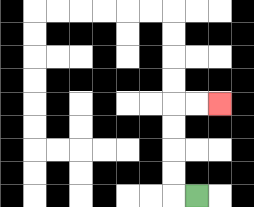{'start': '[8, 8]', 'end': '[9, 4]', 'path_directions': 'L,U,U,U,U,R,R', 'path_coordinates': '[[8, 8], [7, 8], [7, 7], [7, 6], [7, 5], [7, 4], [8, 4], [9, 4]]'}